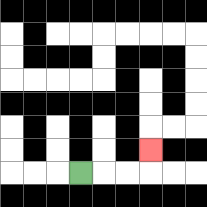{'start': '[3, 7]', 'end': '[6, 6]', 'path_directions': 'R,R,R,U', 'path_coordinates': '[[3, 7], [4, 7], [5, 7], [6, 7], [6, 6]]'}